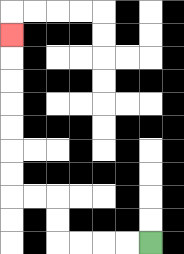{'start': '[6, 10]', 'end': '[0, 1]', 'path_directions': 'L,L,L,L,U,U,L,L,U,U,U,U,U,U,U', 'path_coordinates': '[[6, 10], [5, 10], [4, 10], [3, 10], [2, 10], [2, 9], [2, 8], [1, 8], [0, 8], [0, 7], [0, 6], [0, 5], [0, 4], [0, 3], [0, 2], [0, 1]]'}